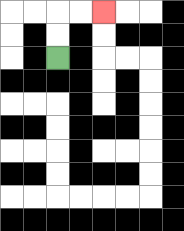{'start': '[2, 2]', 'end': '[4, 0]', 'path_directions': 'U,U,R,R', 'path_coordinates': '[[2, 2], [2, 1], [2, 0], [3, 0], [4, 0]]'}